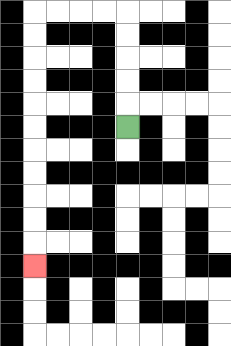{'start': '[5, 5]', 'end': '[1, 11]', 'path_directions': 'U,U,U,U,U,L,L,L,L,D,D,D,D,D,D,D,D,D,D,D', 'path_coordinates': '[[5, 5], [5, 4], [5, 3], [5, 2], [5, 1], [5, 0], [4, 0], [3, 0], [2, 0], [1, 0], [1, 1], [1, 2], [1, 3], [1, 4], [1, 5], [1, 6], [1, 7], [1, 8], [1, 9], [1, 10], [1, 11]]'}